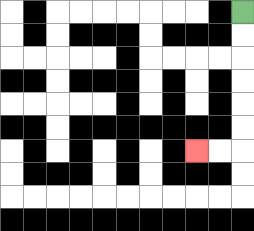{'start': '[10, 0]', 'end': '[8, 6]', 'path_directions': 'D,D,D,D,D,D,L,L', 'path_coordinates': '[[10, 0], [10, 1], [10, 2], [10, 3], [10, 4], [10, 5], [10, 6], [9, 6], [8, 6]]'}